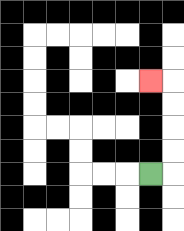{'start': '[6, 7]', 'end': '[6, 3]', 'path_directions': 'R,U,U,U,U,L', 'path_coordinates': '[[6, 7], [7, 7], [7, 6], [7, 5], [7, 4], [7, 3], [6, 3]]'}